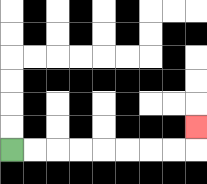{'start': '[0, 6]', 'end': '[8, 5]', 'path_directions': 'R,R,R,R,R,R,R,R,U', 'path_coordinates': '[[0, 6], [1, 6], [2, 6], [3, 6], [4, 6], [5, 6], [6, 6], [7, 6], [8, 6], [8, 5]]'}